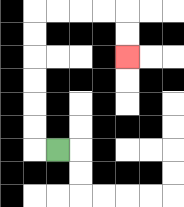{'start': '[2, 6]', 'end': '[5, 2]', 'path_directions': 'L,U,U,U,U,U,U,R,R,R,R,D,D', 'path_coordinates': '[[2, 6], [1, 6], [1, 5], [1, 4], [1, 3], [1, 2], [1, 1], [1, 0], [2, 0], [3, 0], [4, 0], [5, 0], [5, 1], [5, 2]]'}